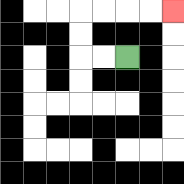{'start': '[5, 2]', 'end': '[7, 0]', 'path_directions': 'L,L,U,U,R,R,R,R', 'path_coordinates': '[[5, 2], [4, 2], [3, 2], [3, 1], [3, 0], [4, 0], [5, 0], [6, 0], [7, 0]]'}